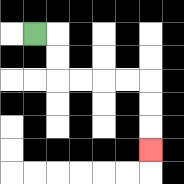{'start': '[1, 1]', 'end': '[6, 6]', 'path_directions': 'R,D,D,R,R,R,R,D,D,D', 'path_coordinates': '[[1, 1], [2, 1], [2, 2], [2, 3], [3, 3], [4, 3], [5, 3], [6, 3], [6, 4], [6, 5], [6, 6]]'}